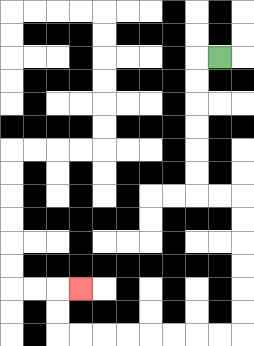{'start': '[9, 2]', 'end': '[3, 12]', 'path_directions': 'L,D,D,D,D,D,D,R,R,D,D,D,D,D,D,L,L,L,L,L,L,L,L,U,U,R', 'path_coordinates': '[[9, 2], [8, 2], [8, 3], [8, 4], [8, 5], [8, 6], [8, 7], [8, 8], [9, 8], [10, 8], [10, 9], [10, 10], [10, 11], [10, 12], [10, 13], [10, 14], [9, 14], [8, 14], [7, 14], [6, 14], [5, 14], [4, 14], [3, 14], [2, 14], [2, 13], [2, 12], [3, 12]]'}